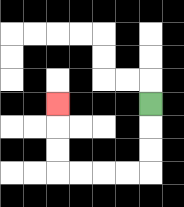{'start': '[6, 4]', 'end': '[2, 4]', 'path_directions': 'D,D,D,L,L,L,L,U,U,U', 'path_coordinates': '[[6, 4], [6, 5], [6, 6], [6, 7], [5, 7], [4, 7], [3, 7], [2, 7], [2, 6], [2, 5], [2, 4]]'}